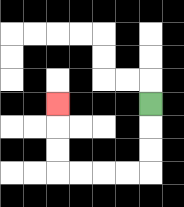{'start': '[6, 4]', 'end': '[2, 4]', 'path_directions': 'D,D,D,L,L,L,L,U,U,U', 'path_coordinates': '[[6, 4], [6, 5], [6, 6], [6, 7], [5, 7], [4, 7], [3, 7], [2, 7], [2, 6], [2, 5], [2, 4]]'}